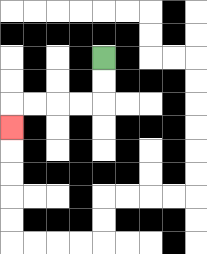{'start': '[4, 2]', 'end': '[0, 5]', 'path_directions': 'D,D,L,L,L,L,D', 'path_coordinates': '[[4, 2], [4, 3], [4, 4], [3, 4], [2, 4], [1, 4], [0, 4], [0, 5]]'}